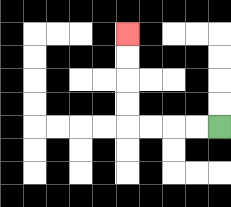{'start': '[9, 5]', 'end': '[5, 1]', 'path_directions': 'L,L,L,L,U,U,U,U', 'path_coordinates': '[[9, 5], [8, 5], [7, 5], [6, 5], [5, 5], [5, 4], [5, 3], [5, 2], [5, 1]]'}